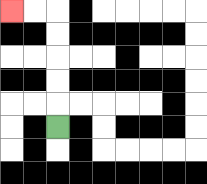{'start': '[2, 5]', 'end': '[0, 0]', 'path_directions': 'U,U,U,U,U,L,L', 'path_coordinates': '[[2, 5], [2, 4], [2, 3], [2, 2], [2, 1], [2, 0], [1, 0], [0, 0]]'}